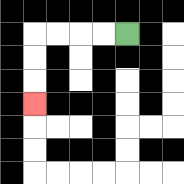{'start': '[5, 1]', 'end': '[1, 4]', 'path_directions': 'L,L,L,L,D,D,D', 'path_coordinates': '[[5, 1], [4, 1], [3, 1], [2, 1], [1, 1], [1, 2], [1, 3], [1, 4]]'}